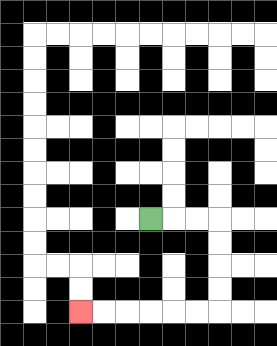{'start': '[6, 9]', 'end': '[3, 13]', 'path_directions': 'R,R,R,D,D,D,D,L,L,L,L,L,L', 'path_coordinates': '[[6, 9], [7, 9], [8, 9], [9, 9], [9, 10], [9, 11], [9, 12], [9, 13], [8, 13], [7, 13], [6, 13], [5, 13], [4, 13], [3, 13]]'}